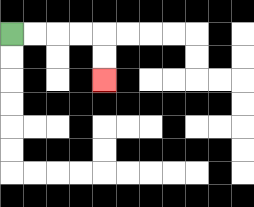{'start': '[0, 1]', 'end': '[4, 3]', 'path_directions': 'R,R,R,R,D,D', 'path_coordinates': '[[0, 1], [1, 1], [2, 1], [3, 1], [4, 1], [4, 2], [4, 3]]'}